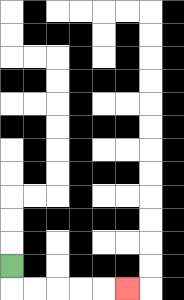{'start': '[0, 11]', 'end': '[5, 12]', 'path_directions': 'D,R,R,R,R,R', 'path_coordinates': '[[0, 11], [0, 12], [1, 12], [2, 12], [3, 12], [4, 12], [5, 12]]'}